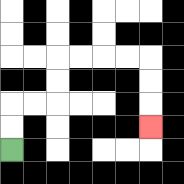{'start': '[0, 6]', 'end': '[6, 5]', 'path_directions': 'U,U,R,R,U,U,R,R,R,R,D,D,D', 'path_coordinates': '[[0, 6], [0, 5], [0, 4], [1, 4], [2, 4], [2, 3], [2, 2], [3, 2], [4, 2], [5, 2], [6, 2], [6, 3], [6, 4], [6, 5]]'}